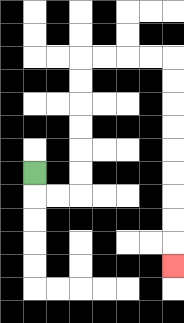{'start': '[1, 7]', 'end': '[7, 11]', 'path_directions': 'D,R,R,U,U,U,U,U,U,R,R,R,R,D,D,D,D,D,D,D,D,D', 'path_coordinates': '[[1, 7], [1, 8], [2, 8], [3, 8], [3, 7], [3, 6], [3, 5], [3, 4], [3, 3], [3, 2], [4, 2], [5, 2], [6, 2], [7, 2], [7, 3], [7, 4], [7, 5], [7, 6], [7, 7], [7, 8], [7, 9], [7, 10], [7, 11]]'}